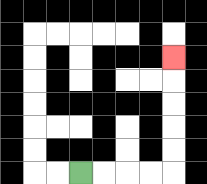{'start': '[3, 7]', 'end': '[7, 2]', 'path_directions': 'R,R,R,R,U,U,U,U,U', 'path_coordinates': '[[3, 7], [4, 7], [5, 7], [6, 7], [7, 7], [7, 6], [7, 5], [7, 4], [7, 3], [7, 2]]'}